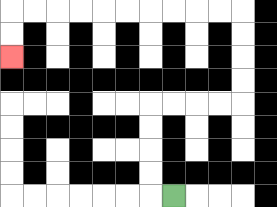{'start': '[7, 8]', 'end': '[0, 2]', 'path_directions': 'L,U,U,U,U,R,R,R,R,U,U,U,U,L,L,L,L,L,L,L,L,L,L,D,D', 'path_coordinates': '[[7, 8], [6, 8], [6, 7], [6, 6], [6, 5], [6, 4], [7, 4], [8, 4], [9, 4], [10, 4], [10, 3], [10, 2], [10, 1], [10, 0], [9, 0], [8, 0], [7, 0], [6, 0], [5, 0], [4, 0], [3, 0], [2, 0], [1, 0], [0, 0], [0, 1], [0, 2]]'}